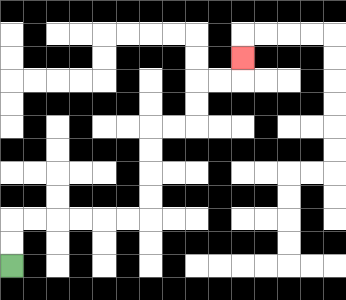{'start': '[0, 11]', 'end': '[10, 2]', 'path_directions': 'U,U,R,R,R,R,R,R,U,U,U,U,R,R,U,U,R,R,U', 'path_coordinates': '[[0, 11], [0, 10], [0, 9], [1, 9], [2, 9], [3, 9], [4, 9], [5, 9], [6, 9], [6, 8], [6, 7], [6, 6], [6, 5], [7, 5], [8, 5], [8, 4], [8, 3], [9, 3], [10, 3], [10, 2]]'}